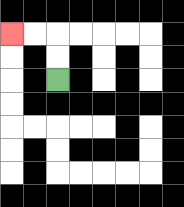{'start': '[2, 3]', 'end': '[0, 1]', 'path_directions': 'U,U,L,L', 'path_coordinates': '[[2, 3], [2, 2], [2, 1], [1, 1], [0, 1]]'}